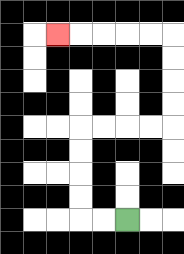{'start': '[5, 9]', 'end': '[2, 1]', 'path_directions': 'L,L,U,U,U,U,R,R,R,R,U,U,U,U,L,L,L,L,L', 'path_coordinates': '[[5, 9], [4, 9], [3, 9], [3, 8], [3, 7], [3, 6], [3, 5], [4, 5], [5, 5], [6, 5], [7, 5], [7, 4], [7, 3], [7, 2], [7, 1], [6, 1], [5, 1], [4, 1], [3, 1], [2, 1]]'}